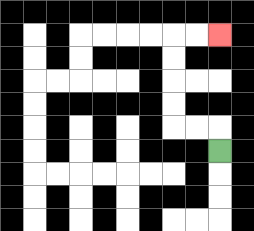{'start': '[9, 6]', 'end': '[9, 1]', 'path_directions': 'U,L,L,U,U,U,U,R,R', 'path_coordinates': '[[9, 6], [9, 5], [8, 5], [7, 5], [7, 4], [7, 3], [7, 2], [7, 1], [8, 1], [9, 1]]'}